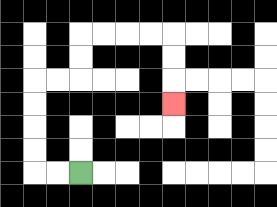{'start': '[3, 7]', 'end': '[7, 4]', 'path_directions': 'L,L,U,U,U,U,R,R,U,U,R,R,R,R,D,D,D', 'path_coordinates': '[[3, 7], [2, 7], [1, 7], [1, 6], [1, 5], [1, 4], [1, 3], [2, 3], [3, 3], [3, 2], [3, 1], [4, 1], [5, 1], [6, 1], [7, 1], [7, 2], [7, 3], [7, 4]]'}